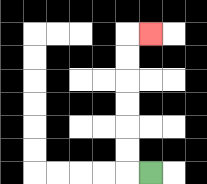{'start': '[6, 7]', 'end': '[6, 1]', 'path_directions': 'L,U,U,U,U,U,U,R', 'path_coordinates': '[[6, 7], [5, 7], [5, 6], [5, 5], [5, 4], [5, 3], [5, 2], [5, 1], [6, 1]]'}